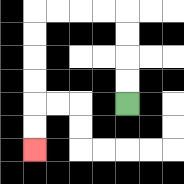{'start': '[5, 4]', 'end': '[1, 6]', 'path_directions': 'U,U,U,U,L,L,L,L,D,D,D,D,D,D', 'path_coordinates': '[[5, 4], [5, 3], [5, 2], [5, 1], [5, 0], [4, 0], [3, 0], [2, 0], [1, 0], [1, 1], [1, 2], [1, 3], [1, 4], [1, 5], [1, 6]]'}